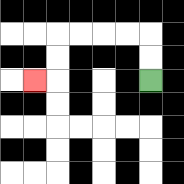{'start': '[6, 3]', 'end': '[1, 3]', 'path_directions': 'U,U,L,L,L,L,D,D,L', 'path_coordinates': '[[6, 3], [6, 2], [6, 1], [5, 1], [4, 1], [3, 1], [2, 1], [2, 2], [2, 3], [1, 3]]'}